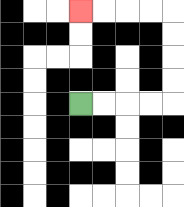{'start': '[3, 4]', 'end': '[3, 0]', 'path_directions': 'R,R,R,R,U,U,U,U,L,L,L,L', 'path_coordinates': '[[3, 4], [4, 4], [5, 4], [6, 4], [7, 4], [7, 3], [7, 2], [7, 1], [7, 0], [6, 0], [5, 0], [4, 0], [3, 0]]'}